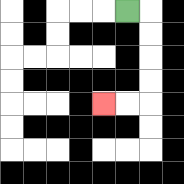{'start': '[5, 0]', 'end': '[4, 4]', 'path_directions': 'R,D,D,D,D,L,L', 'path_coordinates': '[[5, 0], [6, 0], [6, 1], [6, 2], [6, 3], [6, 4], [5, 4], [4, 4]]'}